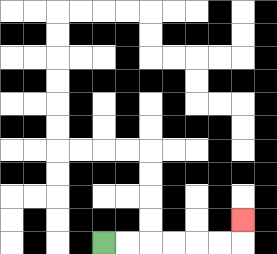{'start': '[4, 10]', 'end': '[10, 9]', 'path_directions': 'R,R,R,R,R,R,U', 'path_coordinates': '[[4, 10], [5, 10], [6, 10], [7, 10], [8, 10], [9, 10], [10, 10], [10, 9]]'}